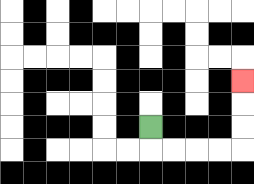{'start': '[6, 5]', 'end': '[10, 3]', 'path_directions': 'D,R,R,R,R,U,U,U', 'path_coordinates': '[[6, 5], [6, 6], [7, 6], [8, 6], [9, 6], [10, 6], [10, 5], [10, 4], [10, 3]]'}